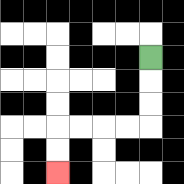{'start': '[6, 2]', 'end': '[2, 7]', 'path_directions': 'D,D,D,L,L,L,L,D,D', 'path_coordinates': '[[6, 2], [6, 3], [6, 4], [6, 5], [5, 5], [4, 5], [3, 5], [2, 5], [2, 6], [2, 7]]'}